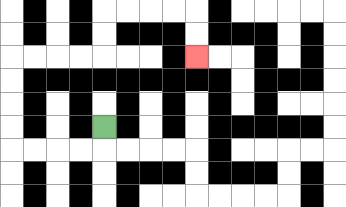{'start': '[4, 5]', 'end': '[8, 2]', 'path_directions': 'D,L,L,L,L,U,U,U,U,R,R,R,R,U,U,R,R,R,R,D,D', 'path_coordinates': '[[4, 5], [4, 6], [3, 6], [2, 6], [1, 6], [0, 6], [0, 5], [0, 4], [0, 3], [0, 2], [1, 2], [2, 2], [3, 2], [4, 2], [4, 1], [4, 0], [5, 0], [6, 0], [7, 0], [8, 0], [8, 1], [8, 2]]'}